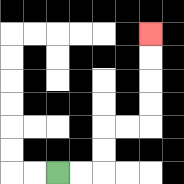{'start': '[2, 7]', 'end': '[6, 1]', 'path_directions': 'R,R,U,U,R,R,U,U,U,U', 'path_coordinates': '[[2, 7], [3, 7], [4, 7], [4, 6], [4, 5], [5, 5], [6, 5], [6, 4], [6, 3], [6, 2], [6, 1]]'}